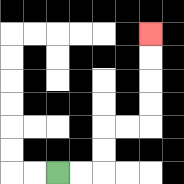{'start': '[2, 7]', 'end': '[6, 1]', 'path_directions': 'R,R,U,U,R,R,U,U,U,U', 'path_coordinates': '[[2, 7], [3, 7], [4, 7], [4, 6], [4, 5], [5, 5], [6, 5], [6, 4], [6, 3], [6, 2], [6, 1]]'}